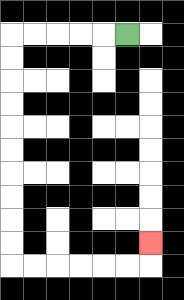{'start': '[5, 1]', 'end': '[6, 10]', 'path_directions': 'L,L,L,L,L,D,D,D,D,D,D,D,D,D,D,R,R,R,R,R,R,U', 'path_coordinates': '[[5, 1], [4, 1], [3, 1], [2, 1], [1, 1], [0, 1], [0, 2], [0, 3], [0, 4], [0, 5], [0, 6], [0, 7], [0, 8], [0, 9], [0, 10], [0, 11], [1, 11], [2, 11], [3, 11], [4, 11], [5, 11], [6, 11], [6, 10]]'}